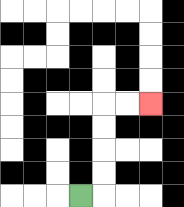{'start': '[3, 8]', 'end': '[6, 4]', 'path_directions': 'R,U,U,U,U,R,R', 'path_coordinates': '[[3, 8], [4, 8], [4, 7], [4, 6], [4, 5], [4, 4], [5, 4], [6, 4]]'}